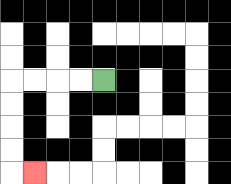{'start': '[4, 3]', 'end': '[1, 7]', 'path_directions': 'L,L,L,L,D,D,D,D,R', 'path_coordinates': '[[4, 3], [3, 3], [2, 3], [1, 3], [0, 3], [0, 4], [0, 5], [0, 6], [0, 7], [1, 7]]'}